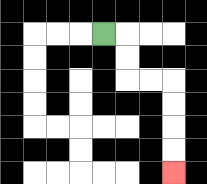{'start': '[4, 1]', 'end': '[7, 7]', 'path_directions': 'R,D,D,R,R,D,D,D,D', 'path_coordinates': '[[4, 1], [5, 1], [5, 2], [5, 3], [6, 3], [7, 3], [7, 4], [7, 5], [7, 6], [7, 7]]'}